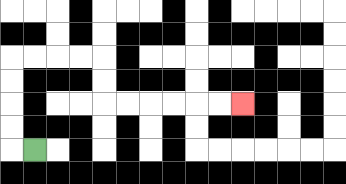{'start': '[1, 6]', 'end': '[10, 4]', 'path_directions': 'L,U,U,U,U,R,R,R,R,D,D,R,R,R,R,R,R', 'path_coordinates': '[[1, 6], [0, 6], [0, 5], [0, 4], [0, 3], [0, 2], [1, 2], [2, 2], [3, 2], [4, 2], [4, 3], [4, 4], [5, 4], [6, 4], [7, 4], [8, 4], [9, 4], [10, 4]]'}